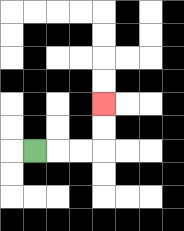{'start': '[1, 6]', 'end': '[4, 4]', 'path_directions': 'R,R,R,U,U', 'path_coordinates': '[[1, 6], [2, 6], [3, 6], [4, 6], [4, 5], [4, 4]]'}